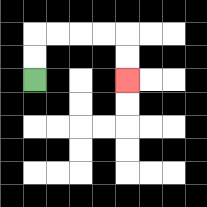{'start': '[1, 3]', 'end': '[5, 3]', 'path_directions': 'U,U,R,R,R,R,D,D', 'path_coordinates': '[[1, 3], [1, 2], [1, 1], [2, 1], [3, 1], [4, 1], [5, 1], [5, 2], [5, 3]]'}